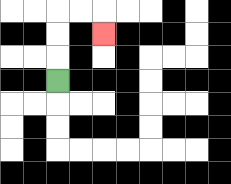{'start': '[2, 3]', 'end': '[4, 1]', 'path_directions': 'U,U,U,R,R,D', 'path_coordinates': '[[2, 3], [2, 2], [2, 1], [2, 0], [3, 0], [4, 0], [4, 1]]'}